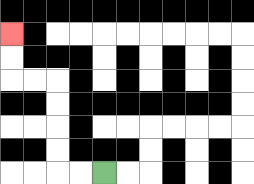{'start': '[4, 7]', 'end': '[0, 1]', 'path_directions': 'L,L,U,U,U,U,L,L,U,U', 'path_coordinates': '[[4, 7], [3, 7], [2, 7], [2, 6], [2, 5], [2, 4], [2, 3], [1, 3], [0, 3], [0, 2], [0, 1]]'}